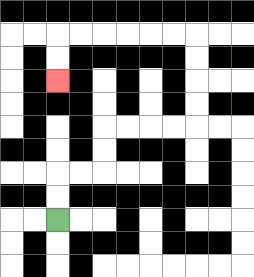{'start': '[2, 9]', 'end': '[2, 3]', 'path_directions': 'U,U,R,R,U,U,R,R,R,R,U,U,U,U,L,L,L,L,L,L,D,D', 'path_coordinates': '[[2, 9], [2, 8], [2, 7], [3, 7], [4, 7], [4, 6], [4, 5], [5, 5], [6, 5], [7, 5], [8, 5], [8, 4], [8, 3], [8, 2], [8, 1], [7, 1], [6, 1], [5, 1], [4, 1], [3, 1], [2, 1], [2, 2], [2, 3]]'}